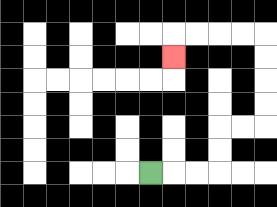{'start': '[6, 7]', 'end': '[7, 2]', 'path_directions': 'R,R,R,U,U,R,R,U,U,U,U,L,L,L,L,D', 'path_coordinates': '[[6, 7], [7, 7], [8, 7], [9, 7], [9, 6], [9, 5], [10, 5], [11, 5], [11, 4], [11, 3], [11, 2], [11, 1], [10, 1], [9, 1], [8, 1], [7, 1], [7, 2]]'}